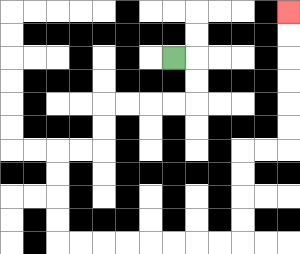{'start': '[7, 2]', 'end': '[12, 0]', 'path_directions': 'R,D,D,L,L,L,L,D,D,L,L,D,D,D,D,R,R,R,R,R,R,R,R,U,U,U,U,R,R,U,U,U,U,U,U', 'path_coordinates': '[[7, 2], [8, 2], [8, 3], [8, 4], [7, 4], [6, 4], [5, 4], [4, 4], [4, 5], [4, 6], [3, 6], [2, 6], [2, 7], [2, 8], [2, 9], [2, 10], [3, 10], [4, 10], [5, 10], [6, 10], [7, 10], [8, 10], [9, 10], [10, 10], [10, 9], [10, 8], [10, 7], [10, 6], [11, 6], [12, 6], [12, 5], [12, 4], [12, 3], [12, 2], [12, 1], [12, 0]]'}